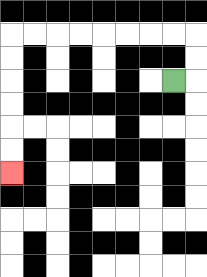{'start': '[7, 3]', 'end': '[0, 7]', 'path_directions': 'R,U,U,L,L,L,L,L,L,L,L,D,D,D,D,D,D', 'path_coordinates': '[[7, 3], [8, 3], [8, 2], [8, 1], [7, 1], [6, 1], [5, 1], [4, 1], [3, 1], [2, 1], [1, 1], [0, 1], [0, 2], [0, 3], [0, 4], [0, 5], [0, 6], [0, 7]]'}